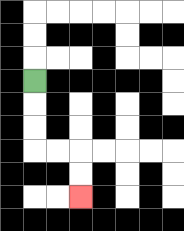{'start': '[1, 3]', 'end': '[3, 8]', 'path_directions': 'D,D,D,R,R,D,D', 'path_coordinates': '[[1, 3], [1, 4], [1, 5], [1, 6], [2, 6], [3, 6], [3, 7], [3, 8]]'}